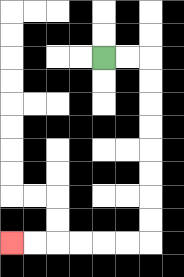{'start': '[4, 2]', 'end': '[0, 10]', 'path_directions': 'R,R,D,D,D,D,D,D,D,D,L,L,L,L,L,L', 'path_coordinates': '[[4, 2], [5, 2], [6, 2], [6, 3], [6, 4], [6, 5], [6, 6], [6, 7], [6, 8], [6, 9], [6, 10], [5, 10], [4, 10], [3, 10], [2, 10], [1, 10], [0, 10]]'}